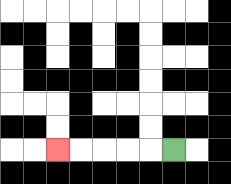{'start': '[7, 6]', 'end': '[2, 6]', 'path_directions': 'L,L,L,L,L', 'path_coordinates': '[[7, 6], [6, 6], [5, 6], [4, 6], [3, 6], [2, 6]]'}